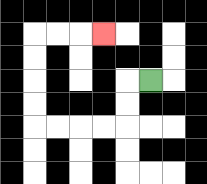{'start': '[6, 3]', 'end': '[4, 1]', 'path_directions': 'L,D,D,L,L,L,L,U,U,U,U,R,R,R', 'path_coordinates': '[[6, 3], [5, 3], [5, 4], [5, 5], [4, 5], [3, 5], [2, 5], [1, 5], [1, 4], [1, 3], [1, 2], [1, 1], [2, 1], [3, 1], [4, 1]]'}